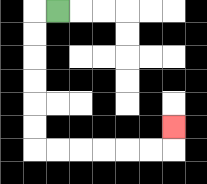{'start': '[2, 0]', 'end': '[7, 5]', 'path_directions': 'L,D,D,D,D,D,D,R,R,R,R,R,R,U', 'path_coordinates': '[[2, 0], [1, 0], [1, 1], [1, 2], [1, 3], [1, 4], [1, 5], [1, 6], [2, 6], [3, 6], [4, 6], [5, 6], [6, 6], [7, 6], [7, 5]]'}